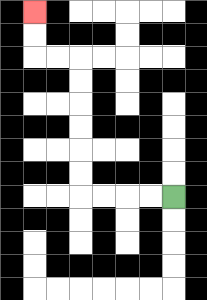{'start': '[7, 8]', 'end': '[1, 0]', 'path_directions': 'L,L,L,L,U,U,U,U,U,U,L,L,U,U', 'path_coordinates': '[[7, 8], [6, 8], [5, 8], [4, 8], [3, 8], [3, 7], [3, 6], [3, 5], [3, 4], [3, 3], [3, 2], [2, 2], [1, 2], [1, 1], [1, 0]]'}